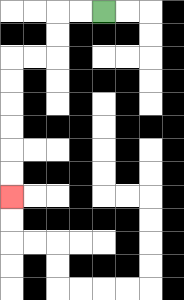{'start': '[4, 0]', 'end': '[0, 8]', 'path_directions': 'L,L,D,D,L,L,D,D,D,D,D,D', 'path_coordinates': '[[4, 0], [3, 0], [2, 0], [2, 1], [2, 2], [1, 2], [0, 2], [0, 3], [0, 4], [0, 5], [0, 6], [0, 7], [0, 8]]'}